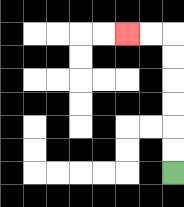{'start': '[7, 7]', 'end': '[5, 1]', 'path_directions': 'U,U,U,U,U,U,L,L', 'path_coordinates': '[[7, 7], [7, 6], [7, 5], [7, 4], [7, 3], [7, 2], [7, 1], [6, 1], [5, 1]]'}